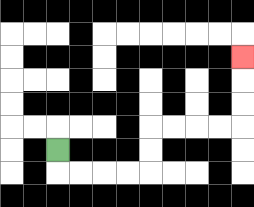{'start': '[2, 6]', 'end': '[10, 2]', 'path_directions': 'D,R,R,R,R,U,U,R,R,R,R,U,U,U', 'path_coordinates': '[[2, 6], [2, 7], [3, 7], [4, 7], [5, 7], [6, 7], [6, 6], [6, 5], [7, 5], [8, 5], [9, 5], [10, 5], [10, 4], [10, 3], [10, 2]]'}